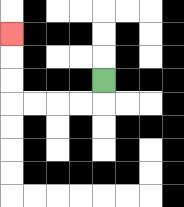{'start': '[4, 3]', 'end': '[0, 1]', 'path_directions': 'D,L,L,L,L,U,U,U', 'path_coordinates': '[[4, 3], [4, 4], [3, 4], [2, 4], [1, 4], [0, 4], [0, 3], [0, 2], [0, 1]]'}